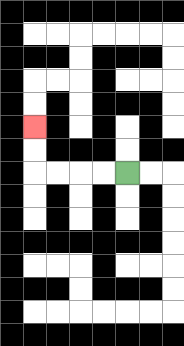{'start': '[5, 7]', 'end': '[1, 5]', 'path_directions': 'L,L,L,L,U,U', 'path_coordinates': '[[5, 7], [4, 7], [3, 7], [2, 7], [1, 7], [1, 6], [1, 5]]'}